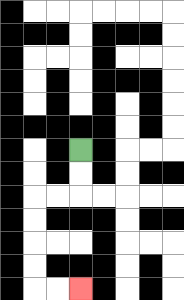{'start': '[3, 6]', 'end': '[3, 12]', 'path_directions': 'D,D,L,L,D,D,D,D,R,R', 'path_coordinates': '[[3, 6], [3, 7], [3, 8], [2, 8], [1, 8], [1, 9], [1, 10], [1, 11], [1, 12], [2, 12], [3, 12]]'}